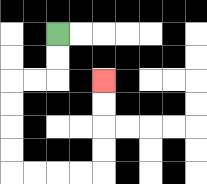{'start': '[2, 1]', 'end': '[4, 3]', 'path_directions': 'D,D,L,L,D,D,D,D,R,R,R,R,U,U,U,U', 'path_coordinates': '[[2, 1], [2, 2], [2, 3], [1, 3], [0, 3], [0, 4], [0, 5], [0, 6], [0, 7], [1, 7], [2, 7], [3, 7], [4, 7], [4, 6], [4, 5], [4, 4], [4, 3]]'}